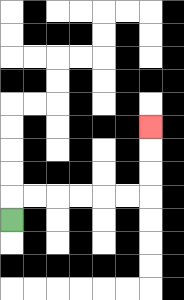{'start': '[0, 9]', 'end': '[6, 5]', 'path_directions': 'U,R,R,R,R,R,R,U,U,U', 'path_coordinates': '[[0, 9], [0, 8], [1, 8], [2, 8], [3, 8], [4, 8], [5, 8], [6, 8], [6, 7], [6, 6], [6, 5]]'}